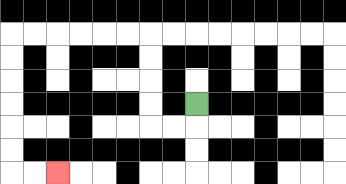{'start': '[8, 4]', 'end': '[2, 7]', 'path_directions': 'D,L,L,U,U,U,U,L,L,L,L,L,L,D,D,D,D,D,D,R,R', 'path_coordinates': '[[8, 4], [8, 5], [7, 5], [6, 5], [6, 4], [6, 3], [6, 2], [6, 1], [5, 1], [4, 1], [3, 1], [2, 1], [1, 1], [0, 1], [0, 2], [0, 3], [0, 4], [0, 5], [0, 6], [0, 7], [1, 7], [2, 7]]'}